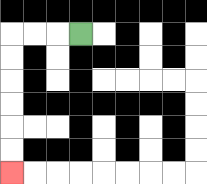{'start': '[3, 1]', 'end': '[0, 7]', 'path_directions': 'L,L,L,D,D,D,D,D,D', 'path_coordinates': '[[3, 1], [2, 1], [1, 1], [0, 1], [0, 2], [0, 3], [0, 4], [0, 5], [0, 6], [0, 7]]'}